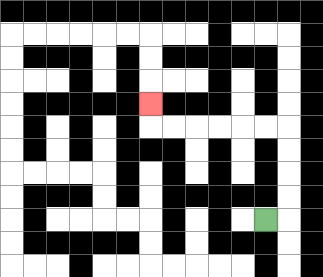{'start': '[11, 9]', 'end': '[6, 4]', 'path_directions': 'R,U,U,U,U,L,L,L,L,L,L,U', 'path_coordinates': '[[11, 9], [12, 9], [12, 8], [12, 7], [12, 6], [12, 5], [11, 5], [10, 5], [9, 5], [8, 5], [7, 5], [6, 5], [6, 4]]'}